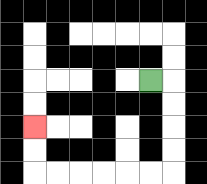{'start': '[6, 3]', 'end': '[1, 5]', 'path_directions': 'R,D,D,D,D,L,L,L,L,L,L,U,U', 'path_coordinates': '[[6, 3], [7, 3], [7, 4], [7, 5], [7, 6], [7, 7], [6, 7], [5, 7], [4, 7], [3, 7], [2, 7], [1, 7], [1, 6], [1, 5]]'}